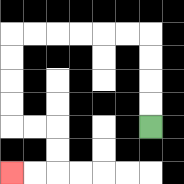{'start': '[6, 5]', 'end': '[0, 7]', 'path_directions': 'U,U,U,U,L,L,L,L,L,L,D,D,D,D,R,R,D,D,L,L', 'path_coordinates': '[[6, 5], [6, 4], [6, 3], [6, 2], [6, 1], [5, 1], [4, 1], [3, 1], [2, 1], [1, 1], [0, 1], [0, 2], [0, 3], [0, 4], [0, 5], [1, 5], [2, 5], [2, 6], [2, 7], [1, 7], [0, 7]]'}